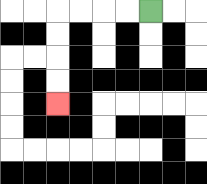{'start': '[6, 0]', 'end': '[2, 4]', 'path_directions': 'L,L,L,L,D,D,D,D', 'path_coordinates': '[[6, 0], [5, 0], [4, 0], [3, 0], [2, 0], [2, 1], [2, 2], [2, 3], [2, 4]]'}